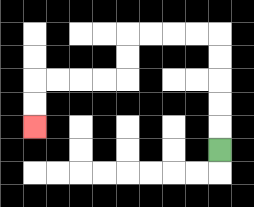{'start': '[9, 6]', 'end': '[1, 5]', 'path_directions': 'U,U,U,U,U,L,L,L,L,D,D,L,L,L,L,D,D', 'path_coordinates': '[[9, 6], [9, 5], [9, 4], [9, 3], [9, 2], [9, 1], [8, 1], [7, 1], [6, 1], [5, 1], [5, 2], [5, 3], [4, 3], [3, 3], [2, 3], [1, 3], [1, 4], [1, 5]]'}